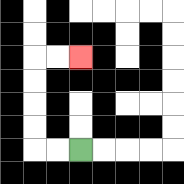{'start': '[3, 6]', 'end': '[3, 2]', 'path_directions': 'L,L,U,U,U,U,R,R', 'path_coordinates': '[[3, 6], [2, 6], [1, 6], [1, 5], [1, 4], [1, 3], [1, 2], [2, 2], [3, 2]]'}